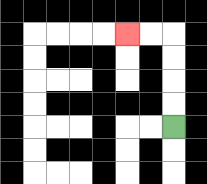{'start': '[7, 5]', 'end': '[5, 1]', 'path_directions': 'U,U,U,U,L,L', 'path_coordinates': '[[7, 5], [7, 4], [7, 3], [7, 2], [7, 1], [6, 1], [5, 1]]'}